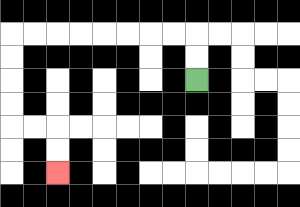{'start': '[8, 3]', 'end': '[2, 7]', 'path_directions': 'U,U,L,L,L,L,L,L,L,L,D,D,D,D,R,R,D,D', 'path_coordinates': '[[8, 3], [8, 2], [8, 1], [7, 1], [6, 1], [5, 1], [4, 1], [3, 1], [2, 1], [1, 1], [0, 1], [0, 2], [0, 3], [0, 4], [0, 5], [1, 5], [2, 5], [2, 6], [2, 7]]'}